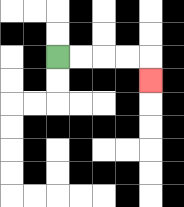{'start': '[2, 2]', 'end': '[6, 3]', 'path_directions': 'R,R,R,R,D', 'path_coordinates': '[[2, 2], [3, 2], [4, 2], [5, 2], [6, 2], [6, 3]]'}